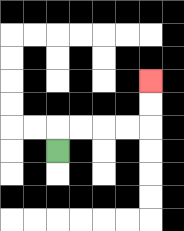{'start': '[2, 6]', 'end': '[6, 3]', 'path_directions': 'U,R,R,R,R,U,U', 'path_coordinates': '[[2, 6], [2, 5], [3, 5], [4, 5], [5, 5], [6, 5], [6, 4], [6, 3]]'}